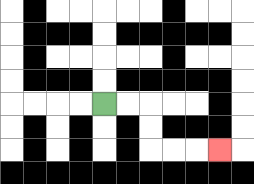{'start': '[4, 4]', 'end': '[9, 6]', 'path_directions': 'R,R,D,D,R,R,R', 'path_coordinates': '[[4, 4], [5, 4], [6, 4], [6, 5], [6, 6], [7, 6], [8, 6], [9, 6]]'}